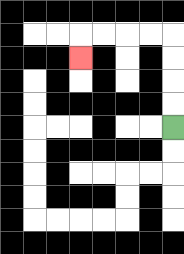{'start': '[7, 5]', 'end': '[3, 2]', 'path_directions': 'U,U,U,U,L,L,L,L,D', 'path_coordinates': '[[7, 5], [7, 4], [7, 3], [7, 2], [7, 1], [6, 1], [5, 1], [4, 1], [3, 1], [3, 2]]'}